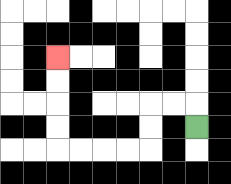{'start': '[8, 5]', 'end': '[2, 2]', 'path_directions': 'U,L,L,D,D,L,L,L,L,U,U,U,U', 'path_coordinates': '[[8, 5], [8, 4], [7, 4], [6, 4], [6, 5], [6, 6], [5, 6], [4, 6], [3, 6], [2, 6], [2, 5], [2, 4], [2, 3], [2, 2]]'}